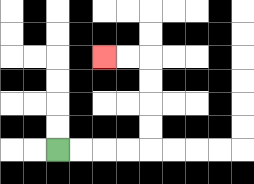{'start': '[2, 6]', 'end': '[4, 2]', 'path_directions': 'R,R,R,R,U,U,U,U,L,L', 'path_coordinates': '[[2, 6], [3, 6], [4, 6], [5, 6], [6, 6], [6, 5], [6, 4], [6, 3], [6, 2], [5, 2], [4, 2]]'}